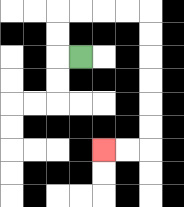{'start': '[3, 2]', 'end': '[4, 6]', 'path_directions': 'L,U,U,R,R,R,R,D,D,D,D,D,D,L,L', 'path_coordinates': '[[3, 2], [2, 2], [2, 1], [2, 0], [3, 0], [4, 0], [5, 0], [6, 0], [6, 1], [6, 2], [6, 3], [6, 4], [6, 5], [6, 6], [5, 6], [4, 6]]'}